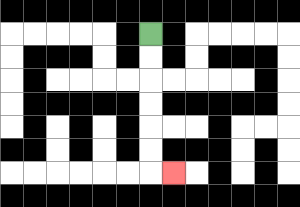{'start': '[6, 1]', 'end': '[7, 7]', 'path_directions': 'D,D,D,D,D,D,R', 'path_coordinates': '[[6, 1], [6, 2], [6, 3], [6, 4], [6, 5], [6, 6], [6, 7], [7, 7]]'}